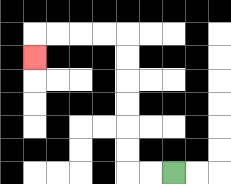{'start': '[7, 7]', 'end': '[1, 2]', 'path_directions': 'L,L,U,U,U,U,U,U,L,L,L,L,D', 'path_coordinates': '[[7, 7], [6, 7], [5, 7], [5, 6], [5, 5], [5, 4], [5, 3], [5, 2], [5, 1], [4, 1], [3, 1], [2, 1], [1, 1], [1, 2]]'}